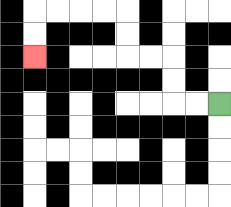{'start': '[9, 4]', 'end': '[1, 2]', 'path_directions': 'L,L,U,U,L,L,U,U,L,L,L,L,D,D', 'path_coordinates': '[[9, 4], [8, 4], [7, 4], [7, 3], [7, 2], [6, 2], [5, 2], [5, 1], [5, 0], [4, 0], [3, 0], [2, 0], [1, 0], [1, 1], [1, 2]]'}